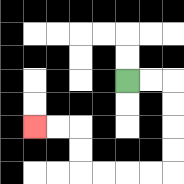{'start': '[5, 3]', 'end': '[1, 5]', 'path_directions': 'R,R,D,D,D,D,L,L,L,L,U,U,L,L', 'path_coordinates': '[[5, 3], [6, 3], [7, 3], [7, 4], [7, 5], [7, 6], [7, 7], [6, 7], [5, 7], [4, 7], [3, 7], [3, 6], [3, 5], [2, 5], [1, 5]]'}